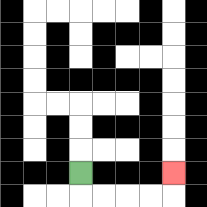{'start': '[3, 7]', 'end': '[7, 7]', 'path_directions': 'D,R,R,R,R,U', 'path_coordinates': '[[3, 7], [3, 8], [4, 8], [5, 8], [6, 8], [7, 8], [7, 7]]'}